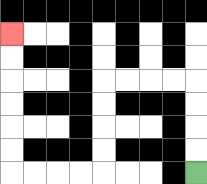{'start': '[8, 7]', 'end': '[0, 1]', 'path_directions': 'U,U,U,U,L,L,L,L,D,D,D,D,L,L,L,L,U,U,U,U,U,U', 'path_coordinates': '[[8, 7], [8, 6], [8, 5], [8, 4], [8, 3], [7, 3], [6, 3], [5, 3], [4, 3], [4, 4], [4, 5], [4, 6], [4, 7], [3, 7], [2, 7], [1, 7], [0, 7], [0, 6], [0, 5], [0, 4], [0, 3], [0, 2], [0, 1]]'}